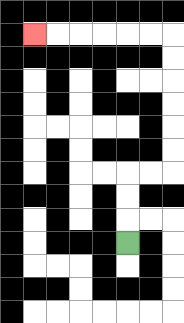{'start': '[5, 10]', 'end': '[1, 1]', 'path_directions': 'U,U,U,R,R,U,U,U,U,U,U,L,L,L,L,L,L', 'path_coordinates': '[[5, 10], [5, 9], [5, 8], [5, 7], [6, 7], [7, 7], [7, 6], [7, 5], [7, 4], [7, 3], [7, 2], [7, 1], [6, 1], [5, 1], [4, 1], [3, 1], [2, 1], [1, 1]]'}